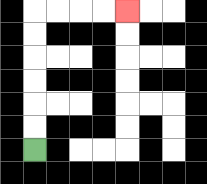{'start': '[1, 6]', 'end': '[5, 0]', 'path_directions': 'U,U,U,U,U,U,R,R,R,R', 'path_coordinates': '[[1, 6], [1, 5], [1, 4], [1, 3], [1, 2], [1, 1], [1, 0], [2, 0], [3, 0], [4, 0], [5, 0]]'}